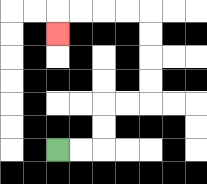{'start': '[2, 6]', 'end': '[2, 1]', 'path_directions': 'R,R,U,U,R,R,U,U,U,U,L,L,L,L,D', 'path_coordinates': '[[2, 6], [3, 6], [4, 6], [4, 5], [4, 4], [5, 4], [6, 4], [6, 3], [6, 2], [6, 1], [6, 0], [5, 0], [4, 0], [3, 0], [2, 0], [2, 1]]'}